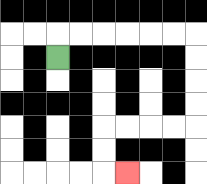{'start': '[2, 2]', 'end': '[5, 7]', 'path_directions': 'U,R,R,R,R,R,R,D,D,D,D,L,L,L,L,D,D,R', 'path_coordinates': '[[2, 2], [2, 1], [3, 1], [4, 1], [5, 1], [6, 1], [7, 1], [8, 1], [8, 2], [8, 3], [8, 4], [8, 5], [7, 5], [6, 5], [5, 5], [4, 5], [4, 6], [4, 7], [5, 7]]'}